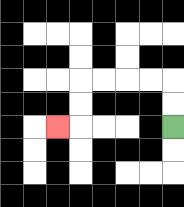{'start': '[7, 5]', 'end': '[2, 5]', 'path_directions': 'U,U,L,L,L,L,D,D,L', 'path_coordinates': '[[7, 5], [7, 4], [7, 3], [6, 3], [5, 3], [4, 3], [3, 3], [3, 4], [3, 5], [2, 5]]'}